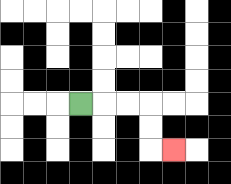{'start': '[3, 4]', 'end': '[7, 6]', 'path_directions': 'R,R,R,D,D,R', 'path_coordinates': '[[3, 4], [4, 4], [5, 4], [6, 4], [6, 5], [6, 6], [7, 6]]'}